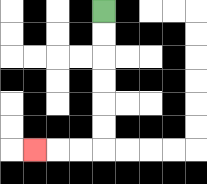{'start': '[4, 0]', 'end': '[1, 6]', 'path_directions': 'D,D,D,D,D,D,L,L,L', 'path_coordinates': '[[4, 0], [4, 1], [4, 2], [4, 3], [4, 4], [4, 5], [4, 6], [3, 6], [2, 6], [1, 6]]'}